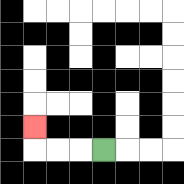{'start': '[4, 6]', 'end': '[1, 5]', 'path_directions': 'L,L,L,U', 'path_coordinates': '[[4, 6], [3, 6], [2, 6], [1, 6], [1, 5]]'}